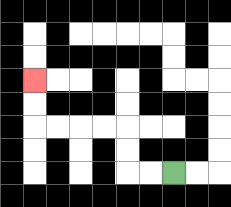{'start': '[7, 7]', 'end': '[1, 3]', 'path_directions': 'L,L,U,U,L,L,L,L,U,U', 'path_coordinates': '[[7, 7], [6, 7], [5, 7], [5, 6], [5, 5], [4, 5], [3, 5], [2, 5], [1, 5], [1, 4], [1, 3]]'}